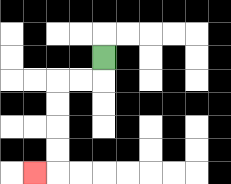{'start': '[4, 2]', 'end': '[1, 7]', 'path_directions': 'D,L,L,D,D,D,D,L', 'path_coordinates': '[[4, 2], [4, 3], [3, 3], [2, 3], [2, 4], [2, 5], [2, 6], [2, 7], [1, 7]]'}